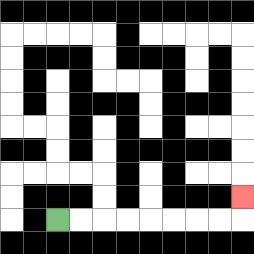{'start': '[2, 9]', 'end': '[10, 8]', 'path_directions': 'R,R,R,R,R,R,R,R,U', 'path_coordinates': '[[2, 9], [3, 9], [4, 9], [5, 9], [6, 9], [7, 9], [8, 9], [9, 9], [10, 9], [10, 8]]'}